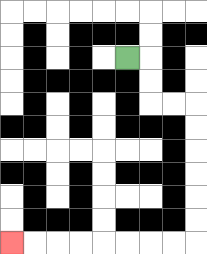{'start': '[5, 2]', 'end': '[0, 10]', 'path_directions': 'R,D,D,R,R,D,D,D,D,D,D,L,L,L,L,L,L,L,L', 'path_coordinates': '[[5, 2], [6, 2], [6, 3], [6, 4], [7, 4], [8, 4], [8, 5], [8, 6], [8, 7], [8, 8], [8, 9], [8, 10], [7, 10], [6, 10], [5, 10], [4, 10], [3, 10], [2, 10], [1, 10], [0, 10]]'}